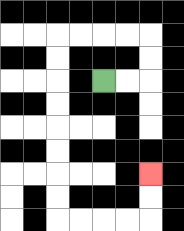{'start': '[4, 3]', 'end': '[6, 7]', 'path_directions': 'R,R,U,U,L,L,L,L,D,D,D,D,D,D,D,D,R,R,R,R,U,U', 'path_coordinates': '[[4, 3], [5, 3], [6, 3], [6, 2], [6, 1], [5, 1], [4, 1], [3, 1], [2, 1], [2, 2], [2, 3], [2, 4], [2, 5], [2, 6], [2, 7], [2, 8], [2, 9], [3, 9], [4, 9], [5, 9], [6, 9], [6, 8], [6, 7]]'}